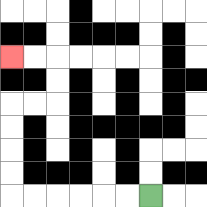{'start': '[6, 8]', 'end': '[0, 2]', 'path_directions': 'L,L,L,L,L,L,U,U,U,U,R,R,U,U,L,L', 'path_coordinates': '[[6, 8], [5, 8], [4, 8], [3, 8], [2, 8], [1, 8], [0, 8], [0, 7], [0, 6], [0, 5], [0, 4], [1, 4], [2, 4], [2, 3], [2, 2], [1, 2], [0, 2]]'}